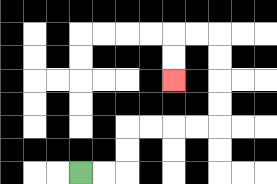{'start': '[3, 7]', 'end': '[7, 3]', 'path_directions': 'R,R,U,U,R,R,R,R,U,U,U,U,L,L,D,D', 'path_coordinates': '[[3, 7], [4, 7], [5, 7], [5, 6], [5, 5], [6, 5], [7, 5], [8, 5], [9, 5], [9, 4], [9, 3], [9, 2], [9, 1], [8, 1], [7, 1], [7, 2], [7, 3]]'}